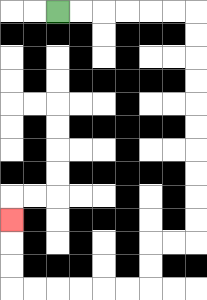{'start': '[2, 0]', 'end': '[0, 9]', 'path_directions': 'R,R,R,R,R,R,D,D,D,D,D,D,D,D,D,D,L,L,D,D,L,L,L,L,L,L,U,U,U', 'path_coordinates': '[[2, 0], [3, 0], [4, 0], [5, 0], [6, 0], [7, 0], [8, 0], [8, 1], [8, 2], [8, 3], [8, 4], [8, 5], [8, 6], [8, 7], [8, 8], [8, 9], [8, 10], [7, 10], [6, 10], [6, 11], [6, 12], [5, 12], [4, 12], [3, 12], [2, 12], [1, 12], [0, 12], [0, 11], [0, 10], [0, 9]]'}